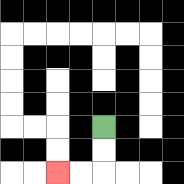{'start': '[4, 5]', 'end': '[2, 7]', 'path_directions': 'D,D,L,L', 'path_coordinates': '[[4, 5], [4, 6], [4, 7], [3, 7], [2, 7]]'}